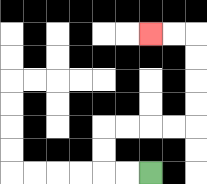{'start': '[6, 7]', 'end': '[6, 1]', 'path_directions': 'L,L,U,U,R,R,R,R,U,U,U,U,L,L', 'path_coordinates': '[[6, 7], [5, 7], [4, 7], [4, 6], [4, 5], [5, 5], [6, 5], [7, 5], [8, 5], [8, 4], [8, 3], [8, 2], [8, 1], [7, 1], [6, 1]]'}